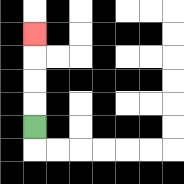{'start': '[1, 5]', 'end': '[1, 1]', 'path_directions': 'U,U,U,U', 'path_coordinates': '[[1, 5], [1, 4], [1, 3], [1, 2], [1, 1]]'}